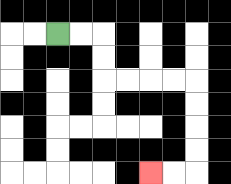{'start': '[2, 1]', 'end': '[6, 7]', 'path_directions': 'R,R,D,D,R,R,R,R,D,D,D,D,L,L', 'path_coordinates': '[[2, 1], [3, 1], [4, 1], [4, 2], [4, 3], [5, 3], [6, 3], [7, 3], [8, 3], [8, 4], [8, 5], [8, 6], [8, 7], [7, 7], [6, 7]]'}